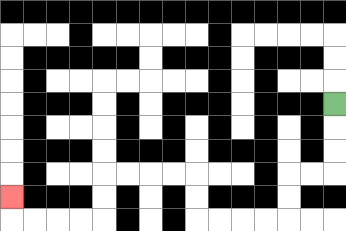{'start': '[14, 4]', 'end': '[0, 8]', 'path_directions': 'D,D,D,L,L,D,D,L,L,L,L,U,U,L,L,L,L,D,D,L,L,L,L,U', 'path_coordinates': '[[14, 4], [14, 5], [14, 6], [14, 7], [13, 7], [12, 7], [12, 8], [12, 9], [11, 9], [10, 9], [9, 9], [8, 9], [8, 8], [8, 7], [7, 7], [6, 7], [5, 7], [4, 7], [4, 8], [4, 9], [3, 9], [2, 9], [1, 9], [0, 9], [0, 8]]'}